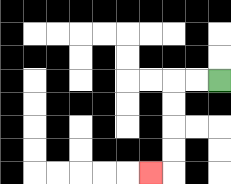{'start': '[9, 3]', 'end': '[6, 7]', 'path_directions': 'L,L,D,D,D,D,L', 'path_coordinates': '[[9, 3], [8, 3], [7, 3], [7, 4], [7, 5], [7, 6], [7, 7], [6, 7]]'}